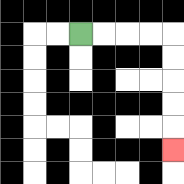{'start': '[3, 1]', 'end': '[7, 6]', 'path_directions': 'R,R,R,R,D,D,D,D,D', 'path_coordinates': '[[3, 1], [4, 1], [5, 1], [6, 1], [7, 1], [7, 2], [7, 3], [7, 4], [7, 5], [7, 6]]'}